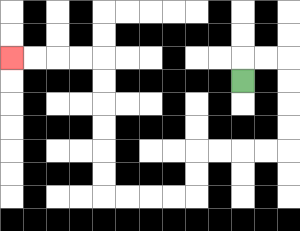{'start': '[10, 3]', 'end': '[0, 2]', 'path_directions': 'U,R,R,D,D,D,D,L,L,L,L,D,D,L,L,L,L,U,U,U,U,U,U,L,L,L,L', 'path_coordinates': '[[10, 3], [10, 2], [11, 2], [12, 2], [12, 3], [12, 4], [12, 5], [12, 6], [11, 6], [10, 6], [9, 6], [8, 6], [8, 7], [8, 8], [7, 8], [6, 8], [5, 8], [4, 8], [4, 7], [4, 6], [4, 5], [4, 4], [4, 3], [4, 2], [3, 2], [2, 2], [1, 2], [0, 2]]'}